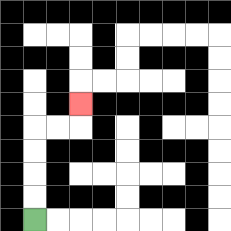{'start': '[1, 9]', 'end': '[3, 4]', 'path_directions': 'U,U,U,U,R,R,U', 'path_coordinates': '[[1, 9], [1, 8], [1, 7], [1, 6], [1, 5], [2, 5], [3, 5], [3, 4]]'}